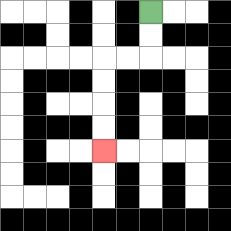{'start': '[6, 0]', 'end': '[4, 6]', 'path_directions': 'D,D,L,L,D,D,D,D', 'path_coordinates': '[[6, 0], [6, 1], [6, 2], [5, 2], [4, 2], [4, 3], [4, 4], [4, 5], [4, 6]]'}